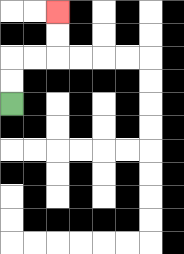{'start': '[0, 4]', 'end': '[2, 0]', 'path_directions': 'U,U,R,R,U,U', 'path_coordinates': '[[0, 4], [0, 3], [0, 2], [1, 2], [2, 2], [2, 1], [2, 0]]'}